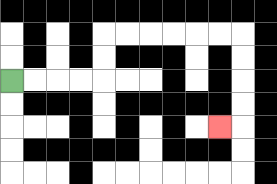{'start': '[0, 3]', 'end': '[9, 5]', 'path_directions': 'R,R,R,R,U,U,R,R,R,R,R,R,D,D,D,D,L', 'path_coordinates': '[[0, 3], [1, 3], [2, 3], [3, 3], [4, 3], [4, 2], [4, 1], [5, 1], [6, 1], [7, 1], [8, 1], [9, 1], [10, 1], [10, 2], [10, 3], [10, 4], [10, 5], [9, 5]]'}